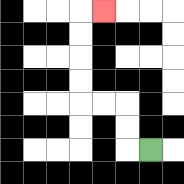{'start': '[6, 6]', 'end': '[4, 0]', 'path_directions': 'L,U,U,L,L,U,U,U,U,R', 'path_coordinates': '[[6, 6], [5, 6], [5, 5], [5, 4], [4, 4], [3, 4], [3, 3], [3, 2], [3, 1], [3, 0], [4, 0]]'}